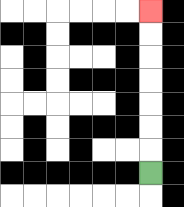{'start': '[6, 7]', 'end': '[6, 0]', 'path_directions': 'U,U,U,U,U,U,U', 'path_coordinates': '[[6, 7], [6, 6], [6, 5], [6, 4], [6, 3], [6, 2], [6, 1], [6, 0]]'}